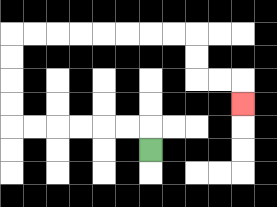{'start': '[6, 6]', 'end': '[10, 4]', 'path_directions': 'U,L,L,L,L,L,L,U,U,U,U,R,R,R,R,R,R,R,R,D,D,R,R,D', 'path_coordinates': '[[6, 6], [6, 5], [5, 5], [4, 5], [3, 5], [2, 5], [1, 5], [0, 5], [0, 4], [0, 3], [0, 2], [0, 1], [1, 1], [2, 1], [3, 1], [4, 1], [5, 1], [6, 1], [7, 1], [8, 1], [8, 2], [8, 3], [9, 3], [10, 3], [10, 4]]'}